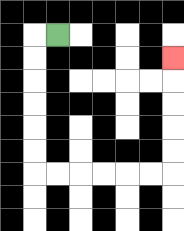{'start': '[2, 1]', 'end': '[7, 2]', 'path_directions': 'L,D,D,D,D,D,D,R,R,R,R,R,R,U,U,U,U,U', 'path_coordinates': '[[2, 1], [1, 1], [1, 2], [1, 3], [1, 4], [1, 5], [1, 6], [1, 7], [2, 7], [3, 7], [4, 7], [5, 7], [6, 7], [7, 7], [7, 6], [7, 5], [7, 4], [7, 3], [7, 2]]'}